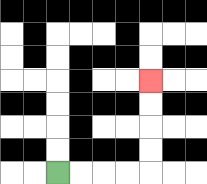{'start': '[2, 7]', 'end': '[6, 3]', 'path_directions': 'R,R,R,R,U,U,U,U', 'path_coordinates': '[[2, 7], [3, 7], [4, 7], [5, 7], [6, 7], [6, 6], [6, 5], [6, 4], [6, 3]]'}